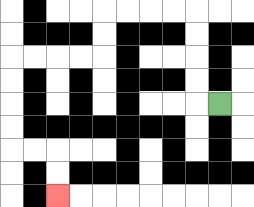{'start': '[9, 4]', 'end': '[2, 8]', 'path_directions': 'L,U,U,U,U,L,L,L,L,D,D,L,L,L,L,D,D,D,D,R,R,D,D', 'path_coordinates': '[[9, 4], [8, 4], [8, 3], [8, 2], [8, 1], [8, 0], [7, 0], [6, 0], [5, 0], [4, 0], [4, 1], [4, 2], [3, 2], [2, 2], [1, 2], [0, 2], [0, 3], [0, 4], [0, 5], [0, 6], [1, 6], [2, 6], [2, 7], [2, 8]]'}